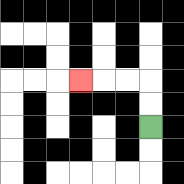{'start': '[6, 5]', 'end': '[3, 3]', 'path_directions': 'U,U,L,L,L', 'path_coordinates': '[[6, 5], [6, 4], [6, 3], [5, 3], [4, 3], [3, 3]]'}